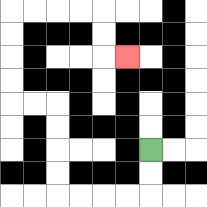{'start': '[6, 6]', 'end': '[5, 2]', 'path_directions': 'D,D,L,L,L,L,U,U,U,U,L,L,U,U,U,U,R,R,R,R,D,D,R', 'path_coordinates': '[[6, 6], [6, 7], [6, 8], [5, 8], [4, 8], [3, 8], [2, 8], [2, 7], [2, 6], [2, 5], [2, 4], [1, 4], [0, 4], [0, 3], [0, 2], [0, 1], [0, 0], [1, 0], [2, 0], [3, 0], [4, 0], [4, 1], [4, 2], [5, 2]]'}